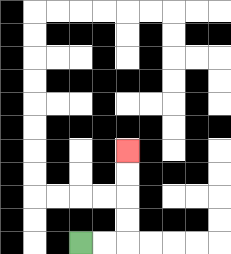{'start': '[3, 10]', 'end': '[5, 6]', 'path_directions': 'R,R,U,U,U,U', 'path_coordinates': '[[3, 10], [4, 10], [5, 10], [5, 9], [5, 8], [5, 7], [5, 6]]'}